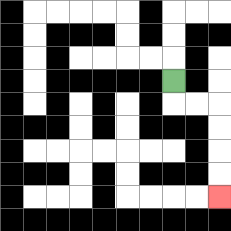{'start': '[7, 3]', 'end': '[9, 8]', 'path_directions': 'D,R,R,D,D,D,D', 'path_coordinates': '[[7, 3], [7, 4], [8, 4], [9, 4], [9, 5], [9, 6], [9, 7], [9, 8]]'}